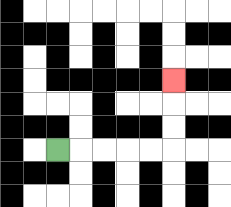{'start': '[2, 6]', 'end': '[7, 3]', 'path_directions': 'R,R,R,R,R,U,U,U', 'path_coordinates': '[[2, 6], [3, 6], [4, 6], [5, 6], [6, 6], [7, 6], [7, 5], [7, 4], [7, 3]]'}